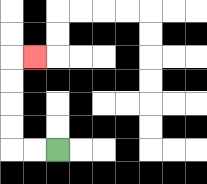{'start': '[2, 6]', 'end': '[1, 2]', 'path_directions': 'L,L,U,U,U,U,R', 'path_coordinates': '[[2, 6], [1, 6], [0, 6], [0, 5], [0, 4], [0, 3], [0, 2], [1, 2]]'}